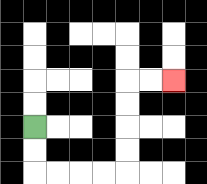{'start': '[1, 5]', 'end': '[7, 3]', 'path_directions': 'D,D,R,R,R,R,U,U,U,U,R,R', 'path_coordinates': '[[1, 5], [1, 6], [1, 7], [2, 7], [3, 7], [4, 7], [5, 7], [5, 6], [5, 5], [5, 4], [5, 3], [6, 3], [7, 3]]'}